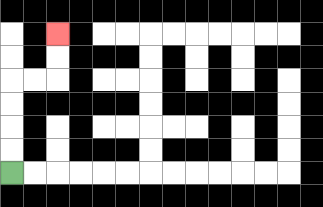{'start': '[0, 7]', 'end': '[2, 1]', 'path_directions': 'U,U,U,U,R,R,U,U', 'path_coordinates': '[[0, 7], [0, 6], [0, 5], [0, 4], [0, 3], [1, 3], [2, 3], [2, 2], [2, 1]]'}